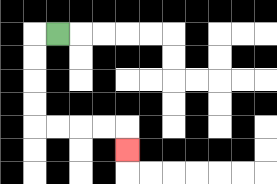{'start': '[2, 1]', 'end': '[5, 6]', 'path_directions': 'L,D,D,D,D,R,R,R,R,D', 'path_coordinates': '[[2, 1], [1, 1], [1, 2], [1, 3], [1, 4], [1, 5], [2, 5], [3, 5], [4, 5], [5, 5], [5, 6]]'}